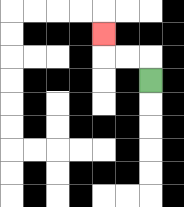{'start': '[6, 3]', 'end': '[4, 1]', 'path_directions': 'U,L,L,U', 'path_coordinates': '[[6, 3], [6, 2], [5, 2], [4, 2], [4, 1]]'}